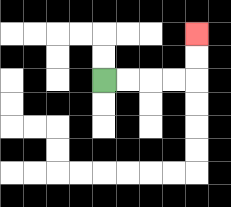{'start': '[4, 3]', 'end': '[8, 1]', 'path_directions': 'R,R,R,R,U,U', 'path_coordinates': '[[4, 3], [5, 3], [6, 3], [7, 3], [8, 3], [8, 2], [8, 1]]'}